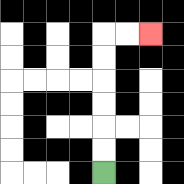{'start': '[4, 7]', 'end': '[6, 1]', 'path_directions': 'U,U,U,U,U,U,R,R', 'path_coordinates': '[[4, 7], [4, 6], [4, 5], [4, 4], [4, 3], [4, 2], [4, 1], [5, 1], [6, 1]]'}